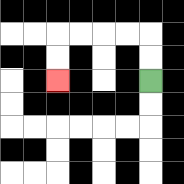{'start': '[6, 3]', 'end': '[2, 3]', 'path_directions': 'U,U,L,L,L,L,D,D', 'path_coordinates': '[[6, 3], [6, 2], [6, 1], [5, 1], [4, 1], [3, 1], [2, 1], [2, 2], [2, 3]]'}